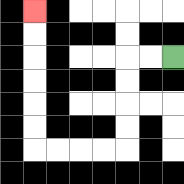{'start': '[7, 2]', 'end': '[1, 0]', 'path_directions': 'L,L,D,D,D,D,L,L,L,L,U,U,U,U,U,U', 'path_coordinates': '[[7, 2], [6, 2], [5, 2], [5, 3], [5, 4], [5, 5], [5, 6], [4, 6], [3, 6], [2, 6], [1, 6], [1, 5], [1, 4], [1, 3], [1, 2], [1, 1], [1, 0]]'}